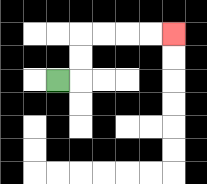{'start': '[2, 3]', 'end': '[7, 1]', 'path_directions': 'R,U,U,R,R,R,R', 'path_coordinates': '[[2, 3], [3, 3], [3, 2], [3, 1], [4, 1], [5, 1], [6, 1], [7, 1]]'}